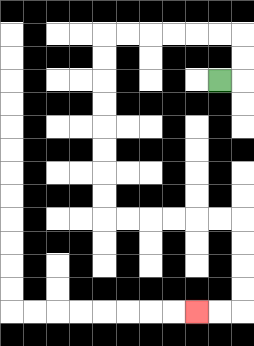{'start': '[9, 3]', 'end': '[8, 13]', 'path_directions': 'R,U,U,L,L,L,L,L,L,D,D,D,D,D,D,D,D,R,R,R,R,R,R,D,D,D,D,L,L', 'path_coordinates': '[[9, 3], [10, 3], [10, 2], [10, 1], [9, 1], [8, 1], [7, 1], [6, 1], [5, 1], [4, 1], [4, 2], [4, 3], [4, 4], [4, 5], [4, 6], [4, 7], [4, 8], [4, 9], [5, 9], [6, 9], [7, 9], [8, 9], [9, 9], [10, 9], [10, 10], [10, 11], [10, 12], [10, 13], [9, 13], [8, 13]]'}